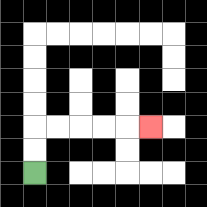{'start': '[1, 7]', 'end': '[6, 5]', 'path_directions': 'U,U,R,R,R,R,R', 'path_coordinates': '[[1, 7], [1, 6], [1, 5], [2, 5], [3, 5], [4, 5], [5, 5], [6, 5]]'}